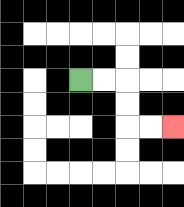{'start': '[3, 3]', 'end': '[7, 5]', 'path_directions': 'R,R,D,D,R,R', 'path_coordinates': '[[3, 3], [4, 3], [5, 3], [5, 4], [5, 5], [6, 5], [7, 5]]'}